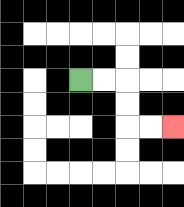{'start': '[3, 3]', 'end': '[7, 5]', 'path_directions': 'R,R,D,D,R,R', 'path_coordinates': '[[3, 3], [4, 3], [5, 3], [5, 4], [5, 5], [6, 5], [7, 5]]'}